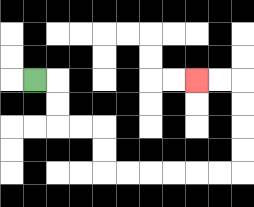{'start': '[1, 3]', 'end': '[8, 3]', 'path_directions': 'R,D,D,R,R,D,D,R,R,R,R,R,R,U,U,U,U,L,L', 'path_coordinates': '[[1, 3], [2, 3], [2, 4], [2, 5], [3, 5], [4, 5], [4, 6], [4, 7], [5, 7], [6, 7], [7, 7], [8, 7], [9, 7], [10, 7], [10, 6], [10, 5], [10, 4], [10, 3], [9, 3], [8, 3]]'}